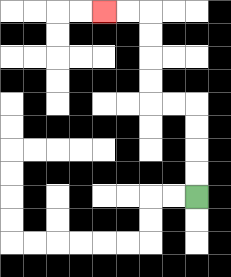{'start': '[8, 8]', 'end': '[4, 0]', 'path_directions': 'U,U,U,U,L,L,U,U,U,U,L,L', 'path_coordinates': '[[8, 8], [8, 7], [8, 6], [8, 5], [8, 4], [7, 4], [6, 4], [6, 3], [6, 2], [6, 1], [6, 0], [5, 0], [4, 0]]'}